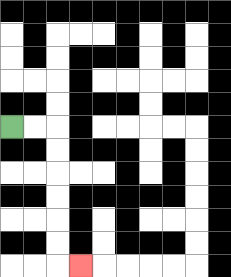{'start': '[0, 5]', 'end': '[3, 11]', 'path_directions': 'R,R,D,D,D,D,D,D,R', 'path_coordinates': '[[0, 5], [1, 5], [2, 5], [2, 6], [2, 7], [2, 8], [2, 9], [2, 10], [2, 11], [3, 11]]'}